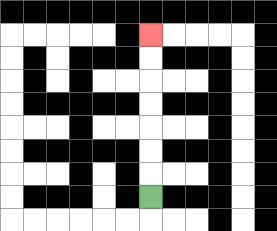{'start': '[6, 8]', 'end': '[6, 1]', 'path_directions': 'U,U,U,U,U,U,U', 'path_coordinates': '[[6, 8], [6, 7], [6, 6], [6, 5], [6, 4], [6, 3], [6, 2], [6, 1]]'}